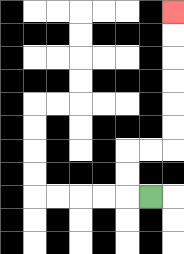{'start': '[6, 8]', 'end': '[7, 0]', 'path_directions': 'L,U,U,R,R,U,U,U,U,U,U', 'path_coordinates': '[[6, 8], [5, 8], [5, 7], [5, 6], [6, 6], [7, 6], [7, 5], [7, 4], [7, 3], [7, 2], [7, 1], [7, 0]]'}